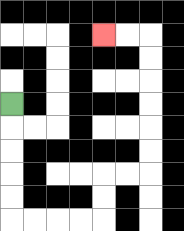{'start': '[0, 4]', 'end': '[4, 1]', 'path_directions': 'D,D,D,D,D,R,R,R,R,U,U,R,R,U,U,U,U,U,U,L,L', 'path_coordinates': '[[0, 4], [0, 5], [0, 6], [0, 7], [0, 8], [0, 9], [1, 9], [2, 9], [3, 9], [4, 9], [4, 8], [4, 7], [5, 7], [6, 7], [6, 6], [6, 5], [6, 4], [6, 3], [6, 2], [6, 1], [5, 1], [4, 1]]'}